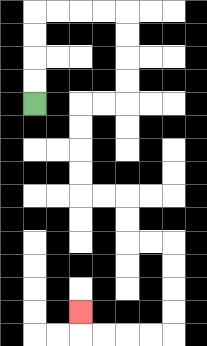{'start': '[1, 4]', 'end': '[3, 13]', 'path_directions': 'U,U,U,U,R,R,R,R,D,D,D,D,L,L,D,D,D,D,R,R,D,D,R,R,D,D,D,D,L,L,L,L,U', 'path_coordinates': '[[1, 4], [1, 3], [1, 2], [1, 1], [1, 0], [2, 0], [3, 0], [4, 0], [5, 0], [5, 1], [5, 2], [5, 3], [5, 4], [4, 4], [3, 4], [3, 5], [3, 6], [3, 7], [3, 8], [4, 8], [5, 8], [5, 9], [5, 10], [6, 10], [7, 10], [7, 11], [7, 12], [7, 13], [7, 14], [6, 14], [5, 14], [4, 14], [3, 14], [3, 13]]'}